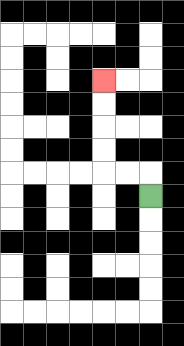{'start': '[6, 8]', 'end': '[4, 3]', 'path_directions': 'U,L,L,U,U,U,U', 'path_coordinates': '[[6, 8], [6, 7], [5, 7], [4, 7], [4, 6], [4, 5], [4, 4], [4, 3]]'}